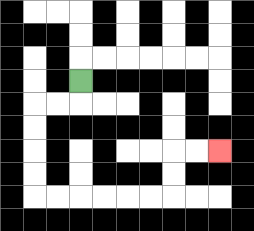{'start': '[3, 3]', 'end': '[9, 6]', 'path_directions': 'D,L,L,D,D,D,D,R,R,R,R,R,R,U,U,R,R', 'path_coordinates': '[[3, 3], [3, 4], [2, 4], [1, 4], [1, 5], [1, 6], [1, 7], [1, 8], [2, 8], [3, 8], [4, 8], [5, 8], [6, 8], [7, 8], [7, 7], [7, 6], [8, 6], [9, 6]]'}